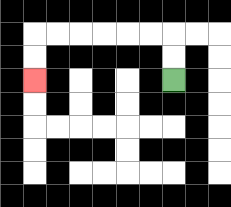{'start': '[7, 3]', 'end': '[1, 3]', 'path_directions': 'U,U,L,L,L,L,L,L,D,D', 'path_coordinates': '[[7, 3], [7, 2], [7, 1], [6, 1], [5, 1], [4, 1], [3, 1], [2, 1], [1, 1], [1, 2], [1, 3]]'}